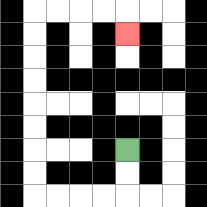{'start': '[5, 6]', 'end': '[5, 1]', 'path_directions': 'D,D,L,L,L,L,U,U,U,U,U,U,U,U,R,R,R,R,D', 'path_coordinates': '[[5, 6], [5, 7], [5, 8], [4, 8], [3, 8], [2, 8], [1, 8], [1, 7], [1, 6], [1, 5], [1, 4], [1, 3], [1, 2], [1, 1], [1, 0], [2, 0], [3, 0], [4, 0], [5, 0], [5, 1]]'}